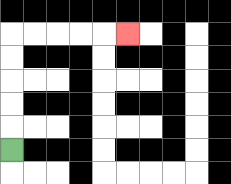{'start': '[0, 6]', 'end': '[5, 1]', 'path_directions': 'U,U,U,U,U,R,R,R,R,R', 'path_coordinates': '[[0, 6], [0, 5], [0, 4], [0, 3], [0, 2], [0, 1], [1, 1], [2, 1], [3, 1], [4, 1], [5, 1]]'}